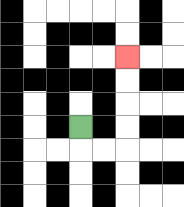{'start': '[3, 5]', 'end': '[5, 2]', 'path_directions': 'D,R,R,U,U,U,U', 'path_coordinates': '[[3, 5], [3, 6], [4, 6], [5, 6], [5, 5], [5, 4], [5, 3], [5, 2]]'}